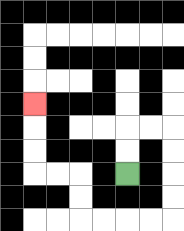{'start': '[5, 7]', 'end': '[1, 4]', 'path_directions': 'U,U,R,R,D,D,D,D,L,L,L,L,U,U,L,L,U,U,U', 'path_coordinates': '[[5, 7], [5, 6], [5, 5], [6, 5], [7, 5], [7, 6], [7, 7], [7, 8], [7, 9], [6, 9], [5, 9], [4, 9], [3, 9], [3, 8], [3, 7], [2, 7], [1, 7], [1, 6], [1, 5], [1, 4]]'}